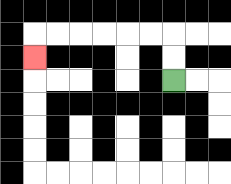{'start': '[7, 3]', 'end': '[1, 2]', 'path_directions': 'U,U,L,L,L,L,L,L,D', 'path_coordinates': '[[7, 3], [7, 2], [7, 1], [6, 1], [5, 1], [4, 1], [3, 1], [2, 1], [1, 1], [1, 2]]'}